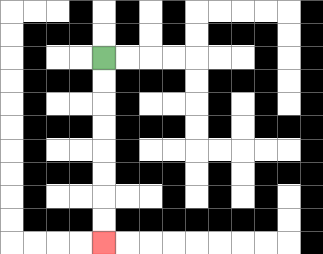{'start': '[4, 2]', 'end': '[4, 10]', 'path_directions': 'D,D,D,D,D,D,D,D', 'path_coordinates': '[[4, 2], [4, 3], [4, 4], [4, 5], [4, 6], [4, 7], [4, 8], [4, 9], [4, 10]]'}